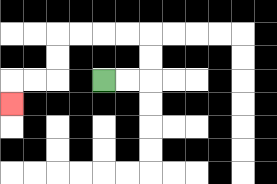{'start': '[4, 3]', 'end': '[0, 4]', 'path_directions': 'R,R,U,U,L,L,L,L,D,D,L,L,D', 'path_coordinates': '[[4, 3], [5, 3], [6, 3], [6, 2], [6, 1], [5, 1], [4, 1], [3, 1], [2, 1], [2, 2], [2, 3], [1, 3], [0, 3], [0, 4]]'}